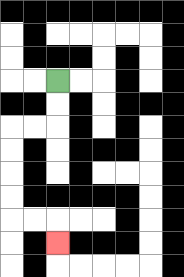{'start': '[2, 3]', 'end': '[2, 10]', 'path_directions': 'D,D,L,L,D,D,D,D,R,R,D', 'path_coordinates': '[[2, 3], [2, 4], [2, 5], [1, 5], [0, 5], [0, 6], [0, 7], [0, 8], [0, 9], [1, 9], [2, 9], [2, 10]]'}